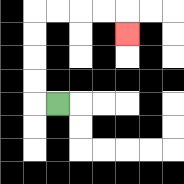{'start': '[2, 4]', 'end': '[5, 1]', 'path_directions': 'L,U,U,U,U,R,R,R,R,D', 'path_coordinates': '[[2, 4], [1, 4], [1, 3], [1, 2], [1, 1], [1, 0], [2, 0], [3, 0], [4, 0], [5, 0], [5, 1]]'}